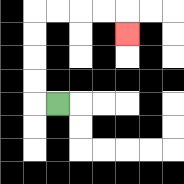{'start': '[2, 4]', 'end': '[5, 1]', 'path_directions': 'L,U,U,U,U,R,R,R,R,D', 'path_coordinates': '[[2, 4], [1, 4], [1, 3], [1, 2], [1, 1], [1, 0], [2, 0], [3, 0], [4, 0], [5, 0], [5, 1]]'}